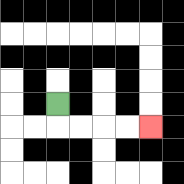{'start': '[2, 4]', 'end': '[6, 5]', 'path_directions': 'D,R,R,R,R', 'path_coordinates': '[[2, 4], [2, 5], [3, 5], [4, 5], [5, 5], [6, 5]]'}